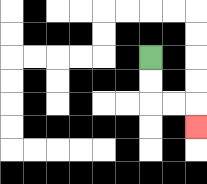{'start': '[6, 2]', 'end': '[8, 5]', 'path_directions': 'D,D,R,R,D', 'path_coordinates': '[[6, 2], [6, 3], [6, 4], [7, 4], [8, 4], [8, 5]]'}